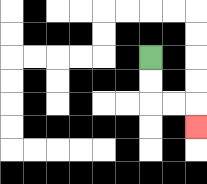{'start': '[6, 2]', 'end': '[8, 5]', 'path_directions': 'D,D,R,R,D', 'path_coordinates': '[[6, 2], [6, 3], [6, 4], [7, 4], [8, 4], [8, 5]]'}